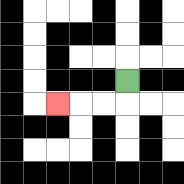{'start': '[5, 3]', 'end': '[2, 4]', 'path_directions': 'D,L,L,L', 'path_coordinates': '[[5, 3], [5, 4], [4, 4], [3, 4], [2, 4]]'}